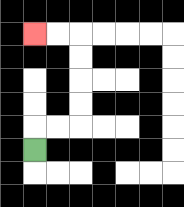{'start': '[1, 6]', 'end': '[1, 1]', 'path_directions': 'U,R,R,U,U,U,U,L,L', 'path_coordinates': '[[1, 6], [1, 5], [2, 5], [3, 5], [3, 4], [3, 3], [3, 2], [3, 1], [2, 1], [1, 1]]'}